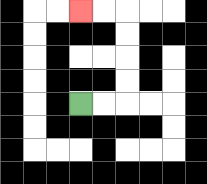{'start': '[3, 4]', 'end': '[3, 0]', 'path_directions': 'R,R,U,U,U,U,L,L', 'path_coordinates': '[[3, 4], [4, 4], [5, 4], [5, 3], [5, 2], [5, 1], [5, 0], [4, 0], [3, 0]]'}